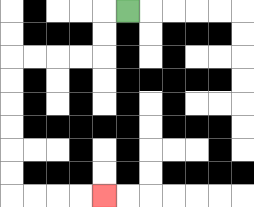{'start': '[5, 0]', 'end': '[4, 8]', 'path_directions': 'L,D,D,L,L,L,L,D,D,D,D,D,D,R,R,R,R', 'path_coordinates': '[[5, 0], [4, 0], [4, 1], [4, 2], [3, 2], [2, 2], [1, 2], [0, 2], [0, 3], [0, 4], [0, 5], [0, 6], [0, 7], [0, 8], [1, 8], [2, 8], [3, 8], [4, 8]]'}